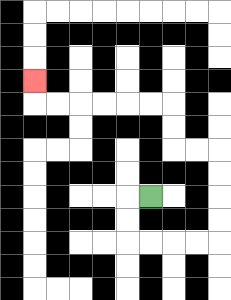{'start': '[6, 8]', 'end': '[1, 3]', 'path_directions': 'L,D,D,R,R,R,R,U,U,U,U,L,L,U,U,L,L,L,L,L,L,U', 'path_coordinates': '[[6, 8], [5, 8], [5, 9], [5, 10], [6, 10], [7, 10], [8, 10], [9, 10], [9, 9], [9, 8], [9, 7], [9, 6], [8, 6], [7, 6], [7, 5], [7, 4], [6, 4], [5, 4], [4, 4], [3, 4], [2, 4], [1, 4], [1, 3]]'}